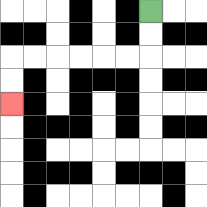{'start': '[6, 0]', 'end': '[0, 4]', 'path_directions': 'D,D,L,L,L,L,L,L,D,D', 'path_coordinates': '[[6, 0], [6, 1], [6, 2], [5, 2], [4, 2], [3, 2], [2, 2], [1, 2], [0, 2], [0, 3], [0, 4]]'}